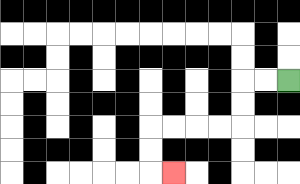{'start': '[12, 3]', 'end': '[7, 7]', 'path_directions': 'L,L,D,D,L,L,L,L,D,D,R', 'path_coordinates': '[[12, 3], [11, 3], [10, 3], [10, 4], [10, 5], [9, 5], [8, 5], [7, 5], [6, 5], [6, 6], [6, 7], [7, 7]]'}